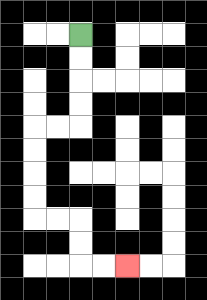{'start': '[3, 1]', 'end': '[5, 11]', 'path_directions': 'D,D,D,D,L,L,D,D,D,D,R,R,D,D,R,R', 'path_coordinates': '[[3, 1], [3, 2], [3, 3], [3, 4], [3, 5], [2, 5], [1, 5], [1, 6], [1, 7], [1, 8], [1, 9], [2, 9], [3, 9], [3, 10], [3, 11], [4, 11], [5, 11]]'}